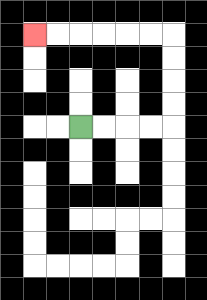{'start': '[3, 5]', 'end': '[1, 1]', 'path_directions': 'R,R,R,R,U,U,U,U,L,L,L,L,L,L', 'path_coordinates': '[[3, 5], [4, 5], [5, 5], [6, 5], [7, 5], [7, 4], [7, 3], [7, 2], [7, 1], [6, 1], [5, 1], [4, 1], [3, 1], [2, 1], [1, 1]]'}